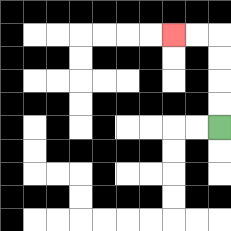{'start': '[9, 5]', 'end': '[7, 1]', 'path_directions': 'U,U,U,U,L,L', 'path_coordinates': '[[9, 5], [9, 4], [9, 3], [9, 2], [9, 1], [8, 1], [7, 1]]'}